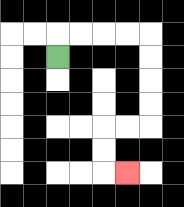{'start': '[2, 2]', 'end': '[5, 7]', 'path_directions': 'U,R,R,R,R,D,D,D,D,L,L,D,D,R', 'path_coordinates': '[[2, 2], [2, 1], [3, 1], [4, 1], [5, 1], [6, 1], [6, 2], [6, 3], [6, 4], [6, 5], [5, 5], [4, 5], [4, 6], [4, 7], [5, 7]]'}